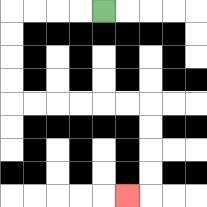{'start': '[4, 0]', 'end': '[5, 8]', 'path_directions': 'L,L,L,L,D,D,D,D,R,R,R,R,R,R,D,D,D,D,L', 'path_coordinates': '[[4, 0], [3, 0], [2, 0], [1, 0], [0, 0], [0, 1], [0, 2], [0, 3], [0, 4], [1, 4], [2, 4], [3, 4], [4, 4], [5, 4], [6, 4], [6, 5], [6, 6], [6, 7], [6, 8], [5, 8]]'}